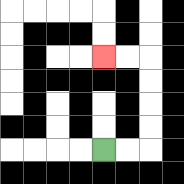{'start': '[4, 6]', 'end': '[4, 2]', 'path_directions': 'R,R,U,U,U,U,L,L', 'path_coordinates': '[[4, 6], [5, 6], [6, 6], [6, 5], [6, 4], [6, 3], [6, 2], [5, 2], [4, 2]]'}